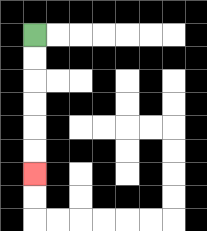{'start': '[1, 1]', 'end': '[1, 7]', 'path_directions': 'D,D,D,D,D,D', 'path_coordinates': '[[1, 1], [1, 2], [1, 3], [1, 4], [1, 5], [1, 6], [1, 7]]'}